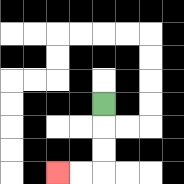{'start': '[4, 4]', 'end': '[2, 7]', 'path_directions': 'D,D,D,L,L', 'path_coordinates': '[[4, 4], [4, 5], [4, 6], [4, 7], [3, 7], [2, 7]]'}